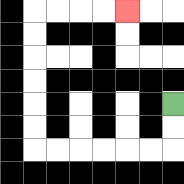{'start': '[7, 4]', 'end': '[5, 0]', 'path_directions': 'D,D,L,L,L,L,L,L,U,U,U,U,U,U,R,R,R,R', 'path_coordinates': '[[7, 4], [7, 5], [7, 6], [6, 6], [5, 6], [4, 6], [3, 6], [2, 6], [1, 6], [1, 5], [1, 4], [1, 3], [1, 2], [1, 1], [1, 0], [2, 0], [3, 0], [4, 0], [5, 0]]'}